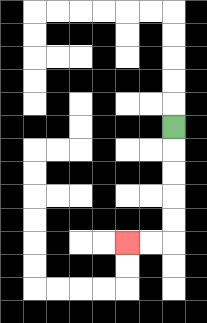{'start': '[7, 5]', 'end': '[5, 10]', 'path_directions': 'D,D,D,D,D,L,L', 'path_coordinates': '[[7, 5], [7, 6], [7, 7], [7, 8], [7, 9], [7, 10], [6, 10], [5, 10]]'}